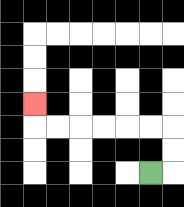{'start': '[6, 7]', 'end': '[1, 4]', 'path_directions': 'R,U,U,L,L,L,L,L,L,U', 'path_coordinates': '[[6, 7], [7, 7], [7, 6], [7, 5], [6, 5], [5, 5], [4, 5], [3, 5], [2, 5], [1, 5], [1, 4]]'}